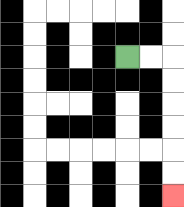{'start': '[5, 2]', 'end': '[7, 8]', 'path_directions': 'R,R,D,D,D,D,D,D', 'path_coordinates': '[[5, 2], [6, 2], [7, 2], [7, 3], [7, 4], [7, 5], [7, 6], [7, 7], [7, 8]]'}